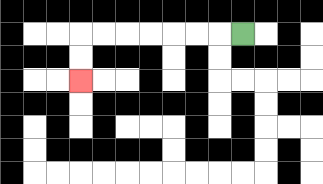{'start': '[10, 1]', 'end': '[3, 3]', 'path_directions': 'L,L,L,L,L,L,L,D,D', 'path_coordinates': '[[10, 1], [9, 1], [8, 1], [7, 1], [6, 1], [5, 1], [4, 1], [3, 1], [3, 2], [3, 3]]'}